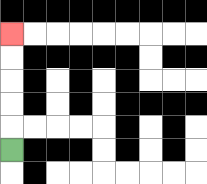{'start': '[0, 6]', 'end': '[0, 1]', 'path_directions': 'U,U,U,U,U', 'path_coordinates': '[[0, 6], [0, 5], [0, 4], [0, 3], [0, 2], [0, 1]]'}